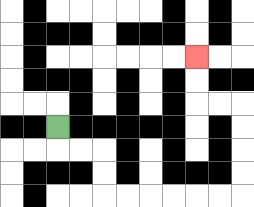{'start': '[2, 5]', 'end': '[8, 2]', 'path_directions': 'D,R,R,D,D,R,R,R,R,R,R,U,U,U,U,L,L,U,U', 'path_coordinates': '[[2, 5], [2, 6], [3, 6], [4, 6], [4, 7], [4, 8], [5, 8], [6, 8], [7, 8], [8, 8], [9, 8], [10, 8], [10, 7], [10, 6], [10, 5], [10, 4], [9, 4], [8, 4], [8, 3], [8, 2]]'}